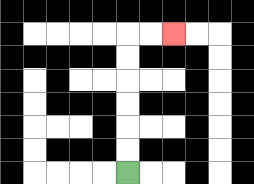{'start': '[5, 7]', 'end': '[7, 1]', 'path_directions': 'U,U,U,U,U,U,R,R', 'path_coordinates': '[[5, 7], [5, 6], [5, 5], [5, 4], [5, 3], [5, 2], [5, 1], [6, 1], [7, 1]]'}